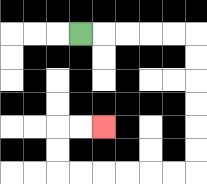{'start': '[3, 1]', 'end': '[4, 5]', 'path_directions': 'R,R,R,R,R,D,D,D,D,D,D,L,L,L,L,L,L,U,U,R,R', 'path_coordinates': '[[3, 1], [4, 1], [5, 1], [6, 1], [7, 1], [8, 1], [8, 2], [8, 3], [8, 4], [8, 5], [8, 6], [8, 7], [7, 7], [6, 7], [5, 7], [4, 7], [3, 7], [2, 7], [2, 6], [2, 5], [3, 5], [4, 5]]'}